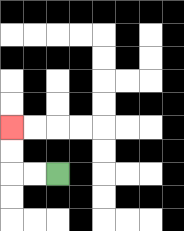{'start': '[2, 7]', 'end': '[0, 5]', 'path_directions': 'L,L,U,U', 'path_coordinates': '[[2, 7], [1, 7], [0, 7], [0, 6], [0, 5]]'}